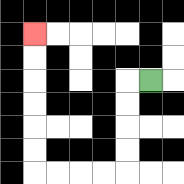{'start': '[6, 3]', 'end': '[1, 1]', 'path_directions': 'L,D,D,D,D,L,L,L,L,U,U,U,U,U,U', 'path_coordinates': '[[6, 3], [5, 3], [5, 4], [5, 5], [5, 6], [5, 7], [4, 7], [3, 7], [2, 7], [1, 7], [1, 6], [1, 5], [1, 4], [1, 3], [1, 2], [1, 1]]'}